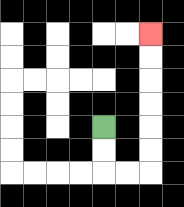{'start': '[4, 5]', 'end': '[6, 1]', 'path_directions': 'D,D,R,R,U,U,U,U,U,U', 'path_coordinates': '[[4, 5], [4, 6], [4, 7], [5, 7], [6, 7], [6, 6], [6, 5], [6, 4], [6, 3], [6, 2], [6, 1]]'}